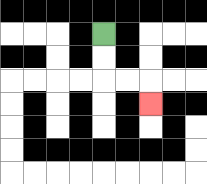{'start': '[4, 1]', 'end': '[6, 4]', 'path_directions': 'D,D,R,R,D', 'path_coordinates': '[[4, 1], [4, 2], [4, 3], [5, 3], [6, 3], [6, 4]]'}